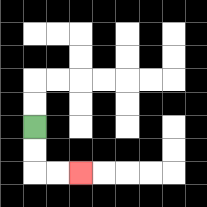{'start': '[1, 5]', 'end': '[3, 7]', 'path_directions': 'D,D,R,R', 'path_coordinates': '[[1, 5], [1, 6], [1, 7], [2, 7], [3, 7]]'}